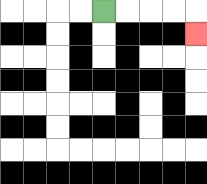{'start': '[4, 0]', 'end': '[8, 1]', 'path_directions': 'R,R,R,R,D', 'path_coordinates': '[[4, 0], [5, 0], [6, 0], [7, 0], [8, 0], [8, 1]]'}